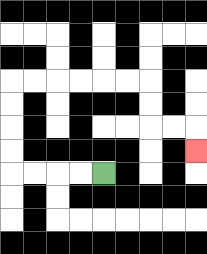{'start': '[4, 7]', 'end': '[8, 6]', 'path_directions': 'L,L,L,L,U,U,U,U,R,R,R,R,R,R,D,D,R,R,D', 'path_coordinates': '[[4, 7], [3, 7], [2, 7], [1, 7], [0, 7], [0, 6], [0, 5], [0, 4], [0, 3], [1, 3], [2, 3], [3, 3], [4, 3], [5, 3], [6, 3], [6, 4], [6, 5], [7, 5], [8, 5], [8, 6]]'}